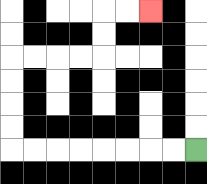{'start': '[8, 6]', 'end': '[6, 0]', 'path_directions': 'L,L,L,L,L,L,L,L,U,U,U,U,R,R,R,R,U,U,R,R', 'path_coordinates': '[[8, 6], [7, 6], [6, 6], [5, 6], [4, 6], [3, 6], [2, 6], [1, 6], [0, 6], [0, 5], [0, 4], [0, 3], [0, 2], [1, 2], [2, 2], [3, 2], [4, 2], [4, 1], [4, 0], [5, 0], [6, 0]]'}